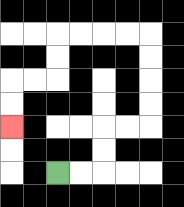{'start': '[2, 7]', 'end': '[0, 5]', 'path_directions': 'R,R,U,U,R,R,U,U,U,U,L,L,L,L,D,D,L,L,D,D', 'path_coordinates': '[[2, 7], [3, 7], [4, 7], [4, 6], [4, 5], [5, 5], [6, 5], [6, 4], [6, 3], [6, 2], [6, 1], [5, 1], [4, 1], [3, 1], [2, 1], [2, 2], [2, 3], [1, 3], [0, 3], [0, 4], [0, 5]]'}